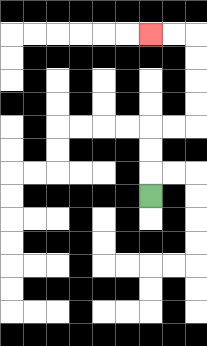{'start': '[6, 8]', 'end': '[6, 1]', 'path_directions': 'U,U,U,R,R,U,U,U,U,L,L', 'path_coordinates': '[[6, 8], [6, 7], [6, 6], [6, 5], [7, 5], [8, 5], [8, 4], [8, 3], [8, 2], [8, 1], [7, 1], [6, 1]]'}